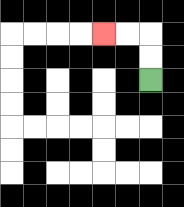{'start': '[6, 3]', 'end': '[4, 1]', 'path_directions': 'U,U,L,L', 'path_coordinates': '[[6, 3], [6, 2], [6, 1], [5, 1], [4, 1]]'}